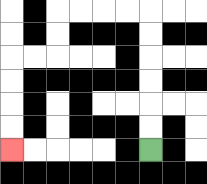{'start': '[6, 6]', 'end': '[0, 6]', 'path_directions': 'U,U,U,U,U,U,L,L,L,L,D,D,L,L,D,D,D,D', 'path_coordinates': '[[6, 6], [6, 5], [6, 4], [6, 3], [6, 2], [6, 1], [6, 0], [5, 0], [4, 0], [3, 0], [2, 0], [2, 1], [2, 2], [1, 2], [0, 2], [0, 3], [0, 4], [0, 5], [0, 6]]'}